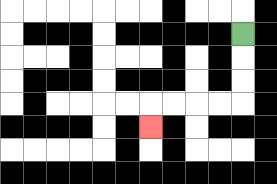{'start': '[10, 1]', 'end': '[6, 5]', 'path_directions': 'D,D,D,L,L,L,L,D', 'path_coordinates': '[[10, 1], [10, 2], [10, 3], [10, 4], [9, 4], [8, 4], [7, 4], [6, 4], [6, 5]]'}